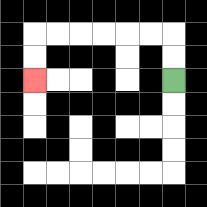{'start': '[7, 3]', 'end': '[1, 3]', 'path_directions': 'U,U,L,L,L,L,L,L,D,D', 'path_coordinates': '[[7, 3], [7, 2], [7, 1], [6, 1], [5, 1], [4, 1], [3, 1], [2, 1], [1, 1], [1, 2], [1, 3]]'}